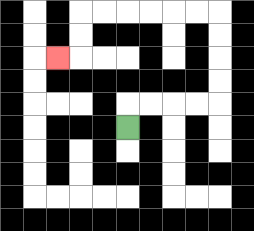{'start': '[5, 5]', 'end': '[2, 2]', 'path_directions': 'U,R,R,R,R,U,U,U,U,L,L,L,L,L,L,D,D,L', 'path_coordinates': '[[5, 5], [5, 4], [6, 4], [7, 4], [8, 4], [9, 4], [9, 3], [9, 2], [9, 1], [9, 0], [8, 0], [7, 0], [6, 0], [5, 0], [4, 0], [3, 0], [3, 1], [3, 2], [2, 2]]'}